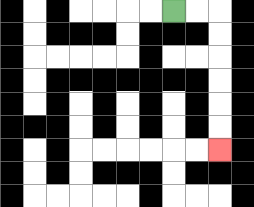{'start': '[7, 0]', 'end': '[9, 6]', 'path_directions': 'R,R,D,D,D,D,D,D', 'path_coordinates': '[[7, 0], [8, 0], [9, 0], [9, 1], [9, 2], [9, 3], [9, 4], [9, 5], [9, 6]]'}